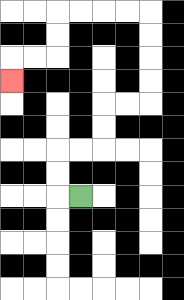{'start': '[3, 8]', 'end': '[0, 3]', 'path_directions': 'L,U,U,R,R,U,U,R,R,U,U,U,U,L,L,L,L,D,D,L,L,D', 'path_coordinates': '[[3, 8], [2, 8], [2, 7], [2, 6], [3, 6], [4, 6], [4, 5], [4, 4], [5, 4], [6, 4], [6, 3], [6, 2], [6, 1], [6, 0], [5, 0], [4, 0], [3, 0], [2, 0], [2, 1], [2, 2], [1, 2], [0, 2], [0, 3]]'}